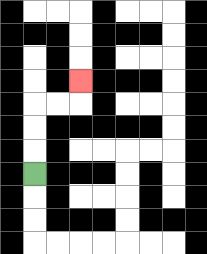{'start': '[1, 7]', 'end': '[3, 3]', 'path_directions': 'U,U,U,R,R,U', 'path_coordinates': '[[1, 7], [1, 6], [1, 5], [1, 4], [2, 4], [3, 4], [3, 3]]'}